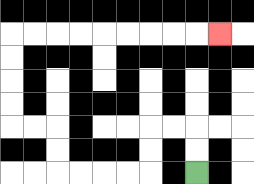{'start': '[8, 7]', 'end': '[9, 1]', 'path_directions': 'U,U,L,L,D,D,L,L,L,L,U,U,L,L,U,U,U,U,R,R,R,R,R,R,R,R,R', 'path_coordinates': '[[8, 7], [8, 6], [8, 5], [7, 5], [6, 5], [6, 6], [6, 7], [5, 7], [4, 7], [3, 7], [2, 7], [2, 6], [2, 5], [1, 5], [0, 5], [0, 4], [0, 3], [0, 2], [0, 1], [1, 1], [2, 1], [3, 1], [4, 1], [5, 1], [6, 1], [7, 1], [8, 1], [9, 1]]'}